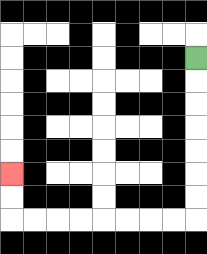{'start': '[8, 2]', 'end': '[0, 7]', 'path_directions': 'D,D,D,D,D,D,D,L,L,L,L,L,L,L,L,U,U', 'path_coordinates': '[[8, 2], [8, 3], [8, 4], [8, 5], [8, 6], [8, 7], [8, 8], [8, 9], [7, 9], [6, 9], [5, 9], [4, 9], [3, 9], [2, 9], [1, 9], [0, 9], [0, 8], [0, 7]]'}